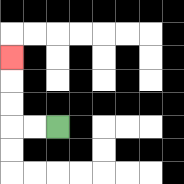{'start': '[2, 5]', 'end': '[0, 2]', 'path_directions': 'L,L,U,U,U', 'path_coordinates': '[[2, 5], [1, 5], [0, 5], [0, 4], [0, 3], [0, 2]]'}